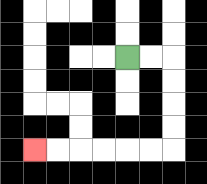{'start': '[5, 2]', 'end': '[1, 6]', 'path_directions': 'R,R,D,D,D,D,L,L,L,L,L,L', 'path_coordinates': '[[5, 2], [6, 2], [7, 2], [7, 3], [7, 4], [7, 5], [7, 6], [6, 6], [5, 6], [4, 6], [3, 6], [2, 6], [1, 6]]'}